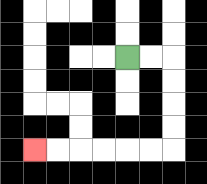{'start': '[5, 2]', 'end': '[1, 6]', 'path_directions': 'R,R,D,D,D,D,L,L,L,L,L,L', 'path_coordinates': '[[5, 2], [6, 2], [7, 2], [7, 3], [7, 4], [7, 5], [7, 6], [6, 6], [5, 6], [4, 6], [3, 6], [2, 6], [1, 6]]'}